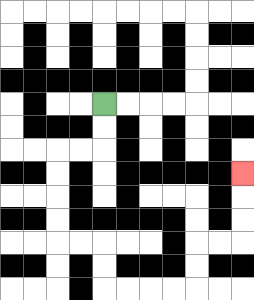{'start': '[4, 4]', 'end': '[10, 7]', 'path_directions': 'D,D,L,L,D,D,D,D,R,R,D,D,R,R,R,R,U,U,R,R,U,U,U', 'path_coordinates': '[[4, 4], [4, 5], [4, 6], [3, 6], [2, 6], [2, 7], [2, 8], [2, 9], [2, 10], [3, 10], [4, 10], [4, 11], [4, 12], [5, 12], [6, 12], [7, 12], [8, 12], [8, 11], [8, 10], [9, 10], [10, 10], [10, 9], [10, 8], [10, 7]]'}